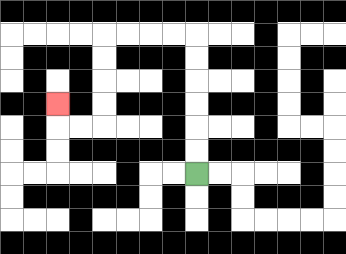{'start': '[8, 7]', 'end': '[2, 4]', 'path_directions': 'U,U,U,U,U,U,L,L,L,L,D,D,D,D,L,L,U', 'path_coordinates': '[[8, 7], [8, 6], [8, 5], [8, 4], [8, 3], [8, 2], [8, 1], [7, 1], [6, 1], [5, 1], [4, 1], [4, 2], [4, 3], [4, 4], [4, 5], [3, 5], [2, 5], [2, 4]]'}